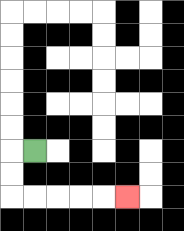{'start': '[1, 6]', 'end': '[5, 8]', 'path_directions': 'L,D,D,R,R,R,R,R', 'path_coordinates': '[[1, 6], [0, 6], [0, 7], [0, 8], [1, 8], [2, 8], [3, 8], [4, 8], [5, 8]]'}